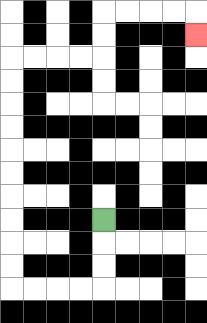{'start': '[4, 9]', 'end': '[8, 1]', 'path_directions': 'D,D,D,L,L,L,L,U,U,U,U,U,U,U,U,U,U,R,R,R,R,U,U,R,R,R,R,D', 'path_coordinates': '[[4, 9], [4, 10], [4, 11], [4, 12], [3, 12], [2, 12], [1, 12], [0, 12], [0, 11], [0, 10], [0, 9], [0, 8], [0, 7], [0, 6], [0, 5], [0, 4], [0, 3], [0, 2], [1, 2], [2, 2], [3, 2], [4, 2], [4, 1], [4, 0], [5, 0], [6, 0], [7, 0], [8, 0], [8, 1]]'}